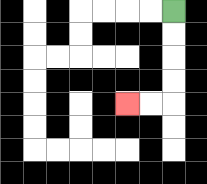{'start': '[7, 0]', 'end': '[5, 4]', 'path_directions': 'D,D,D,D,L,L', 'path_coordinates': '[[7, 0], [7, 1], [7, 2], [7, 3], [7, 4], [6, 4], [5, 4]]'}